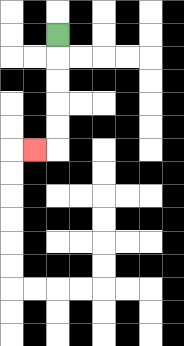{'start': '[2, 1]', 'end': '[1, 6]', 'path_directions': 'D,D,D,D,D,L', 'path_coordinates': '[[2, 1], [2, 2], [2, 3], [2, 4], [2, 5], [2, 6], [1, 6]]'}